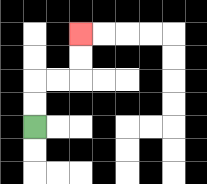{'start': '[1, 5]', 'end': '[3, 1]', 'path_directions': 'U,U,R,R,U,U', 'path_coordinates': '[[1, 5], [1, 4], [1, 3], [2, 3], [3, 3], [3, 2], [3, 1]]'}